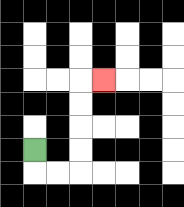{'start': '[1, 6]', 'end': '[4, 3]', 'path_directions': 'D,R,R,U,U,U,U,R', 'path_coordinates': '[[1, 6], [1, 7], [2, 7], [3, 7], [3, 6], [3, 5], [3, 4], [3, 3], [4, 3]]'}